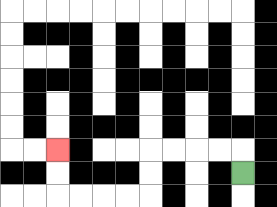{'start': '[10, 7]', 'end': '[2, 6]', 'path_directions': 'U,L,L,L,L,D,D,L,L,L,L,U,U', 'path_coordinates': '[[10, 7], [10, 6], [9, 6], [8, 6], [7, 6], [6, 6], [6, 7], [6, 8], [5, 8], [4, 8], [3, 8], [2, 8], [2, 7], [2, 6]]'}